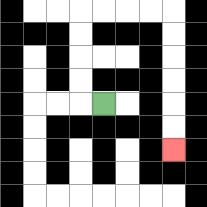{'start': '[4, 4]', 'end': '[7, 6]', 'path_directions': 'L,U,U,U,U,R,R,R,R,D,D,D,D,D,D', 'path_coordinates': '[[4, 4], [3, 4], [3, 3], [3, 2], [3, 1], [3, 0], [4, 0], [5, 0], [6, 0], [7, 0], [7, 1], [7, 2], [7, 3], [7, 4], [7, 5], [7, 6]]'}